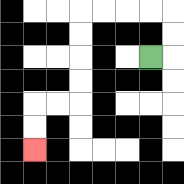{'start': '[6, 2]', 'end': '[1, 6]', 'path_directions': 'R,U,U,L,L,L,L,D,D,D,D,L,L,D,D', 'path_coordinates': '[[6, 2], [7, 2], [7, 1], [7, 0], [6, 0], [5, 0], [4, 0], [3, 0], [3, 1], [3, 2], [3, 3], [3, 4], [2, 4], [1, 4], [1, 5], [1, 6]]'}